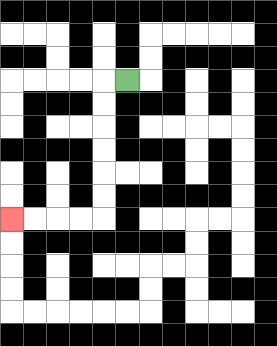{'start': '[5, 3]', 'end': '[0, 9]', 'path_directions': 'L,D,D,D,D,D,D,L,L,L,L', 'path_coordinates': '[[5, 3], [4, 3], [4, 4], [4, 5], [4, 6], [4, 7], [4, 8], [4, 9], [3, 9], [2, 9], [1, 9], [0, 9]]'}